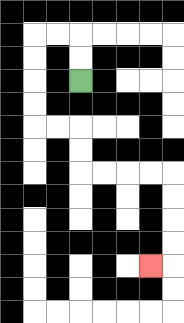{'start': '[3, 3]', 'end': '[6, 11]', 'path_directions': 'U,U,L,L,D,D,D,D,R,R,D,D,R,R,R,R,D,D,D,D,L', 'path_coordinates': '[[3, 3], [3, 2], [3, 1], [2, 1], [1, 1], [1, 2], [1, 3], [1, 4], [1, 5], [2, 5], [3, 5], [3, 6], [3, 7], [4, 7], [5, 7], [6, 7], [7, 7], [7, 8], [7, 9], [7, 10], [7, 11], [6, 11]]'}